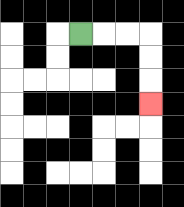{'start': '[3, 1]', 'end': '[6, 4]', 'path_directions': 'R,R,R,D,D,D', 'path_coordinates': '[[3, 1], [4, 1], [5, 1], [6, 1], [6, 2], [6, 3], [6, 4]]'}